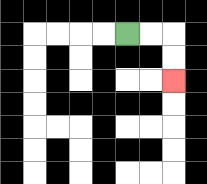{'start': '[5, 1]', 'end': '[7, 3]', 'path_directions': 'R,R,D,D', 'path_coordinates': '[[5, 1], [6, 1], [7, 1], [7, 2], [7, 3]]'}